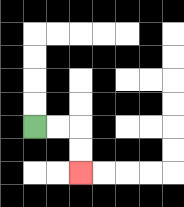{'start': '[1, 5]', 'end': '[3, 7]', 'path_directions': 'R,R,D,D', 'path_coordinates': '[[1, 5], [2, 5], [3, 5], [3, 6], [3, 7]]'}